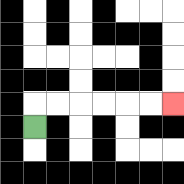{'start': '[1, 5]', 'end': '[7, 4]', 'path_directions': 'U,R,R,R,R,R,R', 'path_coordinates': '[[1, 5], [1, 4], [2, 4], [3, 4], [4, 4], [5, 4], [6, 4], [7, 4]]'}